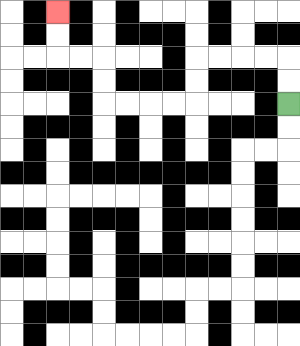{'start': '[12, 4]', 'end': '[2, 0]', 'path_directions': 'U,U,L,L,L,L,D,D,L,L,L,L,U,U,L,L,U,U', 'path_coordinates': '[[12, 4], [12, 3], [12, 2], [11, 2], [10, 2], [9, 2], [8, 2], [8, 3], [8, 4], [7, 4], [6, 4], [5, 4], [4, 4], [4, 3], [4, 2], [3, 2], [2, 2], [2, 1], [2, 0]]'}